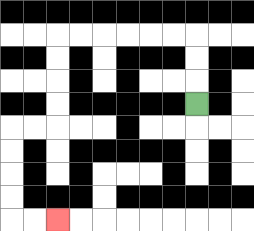{'start': '[8, 4]', 'end': '[2, 9]', 'path_directions': 'U,U,U,L,L,L,L,L,L,D,D,D,D,L,L,D,D,D,D,R,R', 'path_coordinates': '[[8, 4], [8, 3], [8, 2], [8, 1], [7, 1], [6, 1], [5, 1], [4, 1], [3, 1], [2, 1], [2, 2], [2, 3], [2, 4], [2, 5], [1, 5], [0, 5], [0, 6], [0, 7], [0, 8], [0, 9], [1, 9], [2, 9]]'}